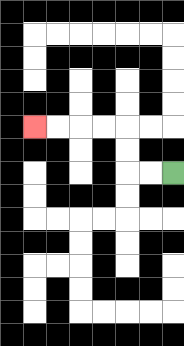{'start': '[7, 7]', 'end': '[1, 5]', 'path_directions': 'L,L,U,U,L,L,L,L', 'path_coordinates': '[[7, 7], [6, 7], [5, 7], [5, 6], [5, 5], [4, 5], [3, 5], [2, 5], [1, 5]]'}